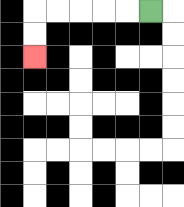{'start': '[6, 0]', 'end': '[1, 2]', 'path_directions': 'L,L,L,L,L,D,D', 'path_coordinates': '[[6, 0], [5, 0], [4, 0], [3, 0], [2, 0], [1, 0], [1, 1], [1, 2]]'}